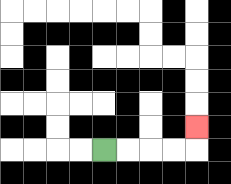{'start': '[4, 6]', 'end': '[8, 5]', 'path_directions': 'R,R,R,R,U', 'path_coordinates': '[[4, 6], [5, 6], [6, 6], [7, 6], [8, 6], [8, 5]]'}